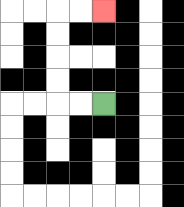{'start': '[4, 4]', 'end': '[4, 0]', 'path_directions': 'L,L,U,U,U,U,R,R', 'path_coordinates': '[[4, 4], [3, 4], [2, 4], [2, 3], [2, 2], [2, 1], [2, 0], [3, 0], [4, 0]]'}